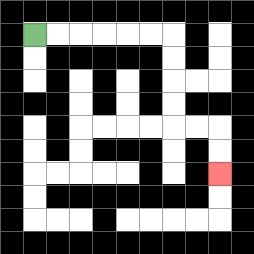{'start': '[1, 1]', 'end': '[9, 7]', 'path_directions': 'R,R,R,R,R,R,D,D,D,D,R,R,D,D', 'path_coordinates': '[[1, 1], [2, 1], [3, 1], [4, 1], [5, 1], [6, 1], [7, 1], [7, 2], [7, 3], [7, 4], [7, 5], [8, 5], [9, 5], [9, 6], [9, 7]]'}